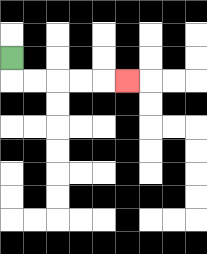{'start': '[0, 2]', 'end': '[5, 3]', 'path_directions': 'D,R,R,R,R,R', 'path_coordinates': '[[0, 2], [0, 3], [1, 3], [2, 3], [3, 3], [4, 3], [5, 3]]'}